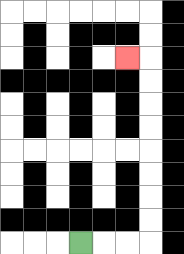{'start': '[3, 10]', 'end': '[5, 2]', 'path_directions': 'R,R,R,U,U,U,U,U,U,U,U,L', 'path_coordinates': '[[3, 10], [4, 10], [5, 10], [6, 10], [6, 9], [6, 8], [6, 7], [6, 6], [6, 5], [6, 4], [6, 3], [6, 2], [5, 2]]'}